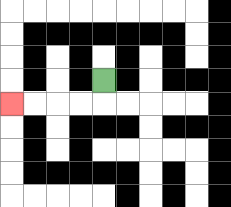{'start': '[4, 3]', 'end': '[0, 4]', 'path_directions': 'D,L,L,L,L', 'path_coordinates': '[[4, 3], [4, 4], [3, 4], [2, 4], [1, 4], [0, 4]]'}